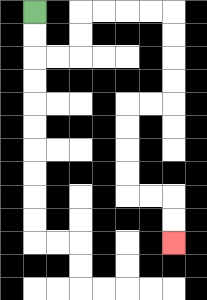{'start': '[1, 0]', 'end': '[7, 10]', 'path_directions': 'D,D,R,R,U,U,R,R,R,R,D,D,D,D,L,L,D,D,D,D,R,R,D,D', 'path_coordinates': '[[1, 0], [1, 1], [1, 2], [2, 2], [3, 2], [3, 1], [3, 0], [4, 0], [5, 0], [6, 0], [7, 0], [7, 1], [7, 2], [7, 3], [7, 4], [6, 4], [5, 4], [5, 5], [5, 6], [5, 7], [5, 8], [6, 8], [7, 8], [7, 9], [7, 10]]'}